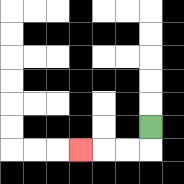{'start': '[6, 5]', 'end': '[3, 6]', 'path_directions': 'D,L,L,L', 'path_coordinates': '[[6, 5], [6, 6], [5, 6], [4, 6], [3, 6]]'}